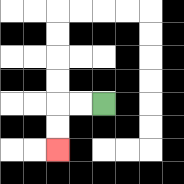{'start': '[4, 4]', 'end': '[2, 6]', 'path_directions': 'L,L,D,D', 'path_coordinates': '[[4, 4], [3, 4], [2, 4], [2, 5], [2, 6]]'}